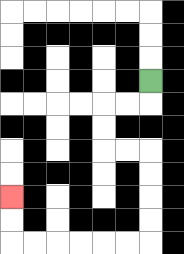{'start': '[6, 3]', 'end': '[0, 8]', 'path_directions': 'D,L,L,D,D,R,R,D,D,D,D,L,L,L,L,L,L,U,U', 'path_coordinates': '[[6, 3], [6, 4], [5, 4], [4, 4], [4, 5], [4, 6], [5, 6], [6, 6], [6, 7], [6, 8], [6, 9], [6, 10], [5, 10], [4, 10], [3, 10], [2, 10], [1, 10], [0, 10], [0, 9], [0, 8]]'}